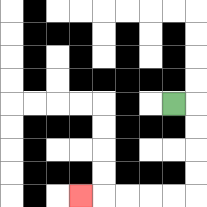{'start': '[7, 4]', 'end': '[3, 8]', 'path_directions': 'R,D,D,D,D,L,L,L,L,L', 'path_coordinates': '[[7, 4], [8, 4], [8, 5], [8, 6], [8, 7], [8, 8], [7, 8], [6, 8], [5, 8], [4, 8], [3, 8]]'}